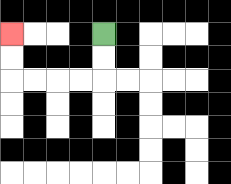{'start': '[4, 1]', 'end': '[0, 1]', 'path_directions': 'D,D,L,L,L,L,U,U', 'path_coordinates': '[[4, 1], [4, 2], [4, 3], [3, 3], [2, 3], [1, 3], [0, 3], [0, 2], [0, 1]]'}